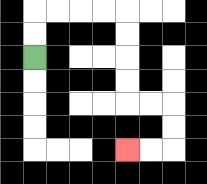{'start': '[1, 2]', 'end': '[5, 6]', 'path_directions': 'U,U,R,R,R,R,D,D,D,D,R,R,D,D,L,L', 'path_coordinates': '[[1, 2], [1, 1], [1, 0], [2, 0], [3, 0], [4, 0], [5, 0], [5, 1], [5, 2], [5, 3], [5, 4], [6, 4], [7, 4], [7, 5], [7, 6], [6, 6], [5, 6]]'}